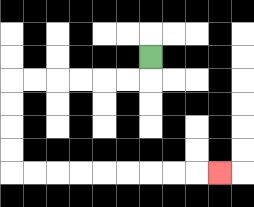{'start': '[6, 2]', 'end': '[9, 7]', 'path_directions': 'D,L,L,L,L,L,L,D,D,D,D,R,R,R,R,R,R,R,R,R', 'path_coordinates': '[[6, 2], [6, 3], [5, 3], [4, 3], [3, 3], [2, 3], [1, 3], [0, 3], [0, 4], [0, 5], [0, 6], [0, 7], [1, 7], [2, 7], [3, 7], [4, 7], [5, 7], [6, 7], [7, 7], [8, 7], [9, 7]]'}